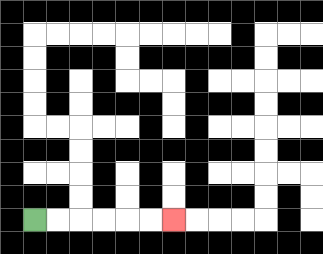{'start': '[1, 9]', 'end': '[7, 9]', 'path_directions': 'R,R,R,R,R,R', 'path_coordinates': '[[1, 9], [2, 9], [3, 9], [4, 9], [5, 9], [6, 9], [7, 9]]'}